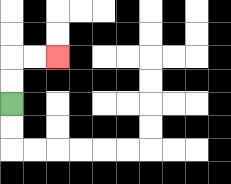{'start': '[0, 4]', 'end': '[2, 2]', 'path_directions': 'U,U,R,R', 'path_coordinates': '[[0, 4], [0, 3], [0, 2], [1, 2], [2, 2]]'}